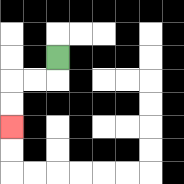{'start': '[2, 2]', 'end': '[0, 5]', 'path_directions': 'D,L,L,D,D', 'path_coordinates': '[[2, 2], [2, 3], [1, 3], [0, 3], [0, 4], [0, 5]]'}